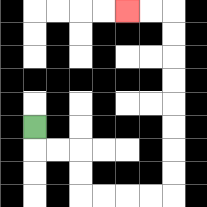{'start': '[1, 5]', 'end': '[5, 0]', 'path_directions': 'D,R,R,D,D,R,R,R,R,U,U,U,U,U,U,U,U,L,L', 'path_coordinates': '[[1, 5], [1, 6], [2, 6], [3, 6], [3, 7], [3, 8], [4, 8], [5, 8], [6, 8], [7, 8], [7, 7], [7, 6], [7, 5], [7, 4], [7, 3], [7, 2], [7, 1], [7, 0], [6, 0], [5, 0]]'}